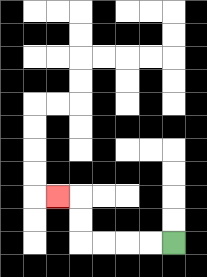{'start': '[7, 10]', 'end': '[2, 8]', 'path_directions': 'L,L,L,L,U,U,L', 'path_coordinates': '[[7, 10], [6, 10], [5, 10], [4, 10], [3, 10], [3, 9], [3, 8], [2, 8]]'}